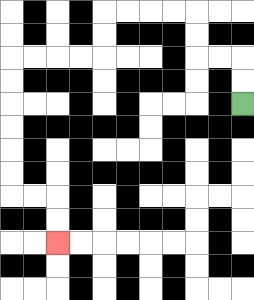{'start': '[10, 4]', 'end': '[2, 10]', 'path_directions': 'U,U,L,L,U,U,L,L,L,L,D,D,L,L,L,L,D,D,D,D,D,D,R,R,D,D', 'path_coordinates': '[[10, 4], [10, 3], [10, 2], [9, 2], [8, 2], [8, 1], [8, 0], [7, 0], [6, 0], [5, 0], [4, 0], [4, 1], [4, 2], [3, 2], [2, 2], [1, 2], [0, 2], [0, 3], [0, 4], [0, 5], [0, 6], [0, 7], [0, 8], [1, 8], [2, 8], [2, 9], [2, 10]]'}